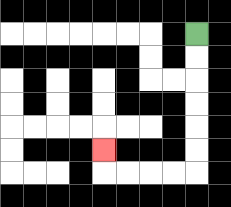{'start': '[8, 1]', 'end': '[4, 6]', 'path_directions': 'D,D,D,D,D,D,L,L,L,L,U', 'path_coordinates': '[[8, 1], [8, 2], [8, 3], [8, 4], [8, 5], [8, 6], [8, 7], [7, 7], [6, 7], [5, 7], [4, 7], [4, 6]]'}